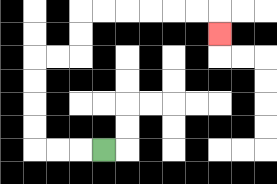{'start': '[4, 6]', 'end': '[9, 1]', 'path_directions': 'L,L,L,U,U,U,U,R,R,U,U,R,R,R,R,R,R,D', 'path_coordinates': '[[4, 6], [3, 6], [2, 6], [1, 6], [1, 5], [1, 4], [1, 3], [1, 2], [2, 2], [3, 2], [3, 1], [3, 0], [4, 0], [5, 0], [6, 0], [7, 0], [8, 0], [9, 0], [9, 1]]'}